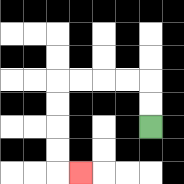{'start': '[6, 5]', 'end': '[3, 7]', 'path_directions': 'U,U,L,L,L,L,D,D,D,D,R', 'path_coordinates': '[[6, 5], [6, 4], [6, 3], [5, 3], [4, 3], [3, 3], [2, 3], [2, 4], [2, 5], [2, 6], [2, 7], [3, 7]]'}